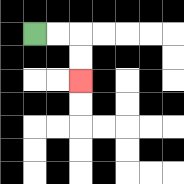{'start': '[1, 1]', 'end': '[3, 3]', 'path_directions': 'R,R,D,D', 'path_coordinates': '[[1, 1], [2, 1], [3, 1], [3, 2], [3, 3]]'}